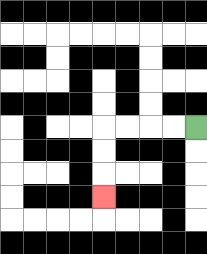{'start': '[8, 5]', 'end': '[4, 8]', 'path_directions': 'L,L,L,L,D,D,D', 'path_coordinates': '[[8, 5], [7, 5], [6, 5], [5, 5], [4, 5], [4, 6], [4, 7], [4, 8]]'}